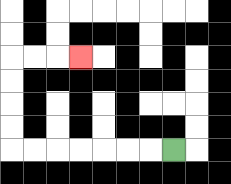{'start': '[7, 6]', 'end': '[3, 2]', 'path_directions': 'L,L,L,L,L,L,L,U,U,U,U,R,R,R', 'path_coordinates': '[[7, 6], [6, 6], [5, 6], [4, 6], [3, 6], [2, 6], [1, 6], [0, 6], [0, 5], [0, 4], [0, 3], [0, 2], [1, 2], [2, 2], [3, 2]]'}